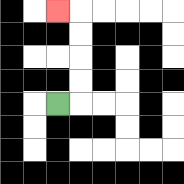{'start': '[2, 4]', 'end': '[2, 0]', 'path_directions': 'R,U,U,U,U,L', 'path_coordinates': '[[2, 4], [3, 4], [3, 3], [3, 2], [3, 1], [3, 0], [2, 0]]'}